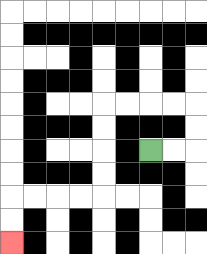{'start': '[6, 6]', 'end': '[0, 10]', 'path_directions': 'R,R,U,U,L,L,L,L,D,D,D,D,L,L,L,L,D,D', 'path_coordinates': '[[6, 6], [7, 6], [8, 6], [8, 5], [8, 4], [7, 4], [6, 4], [5, 4], [4, 4], [4, 5], [4, 6], [4, 7], [4, 8], [3, 8], [2, 8], [1, 8], [0, 8], [0, 9], [0, 10]]'}